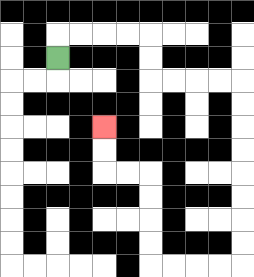{'start': '[2, 2]', 'end': '[4, 5]', 'path_directions': 'U,R,R,R,R,D,D,R,R,R,R,D,D,D,D,D,D,D,D,L,L,L,L,U,U,U,U,L,L,U,U', 'path_coordinates': '[[2, 2], [2, 1], [3, 1], [4, 1], [5, 1], [6, 1], [6, 2], [6, 3], [7, 3], [8, 3], [9, 3], [10, 3], [10, 4], [10, 5], [10, 6], [10, 7], [10, 8], [10, 9], [10, 10], [10, 11], [9, 11], [8, 11], [7, 11], [6, 11], [6, 10], [6, 9], [6, 8], [6, 7], [5, 7], [4, 7], [4, 6], [4, 5]]'}